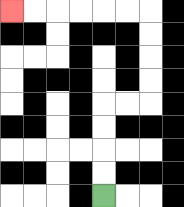{'start': '[4, 8]', 'end': '[0, 0]', 'path_directions': 'U,U,U,U,R,R,U,U,U,U,L,L,L,L,L,L', 'path_coordinates': '[[4, 8], [4, 7], [4, 6], [4, 5], [4, 4], [5, 4], [6, 4], [6, 3], [6, 2], [6, 1], [6, 0], [5, 0], [4, 0], [3, 0], [2, 0], [1, 0], [0, 0]]'}